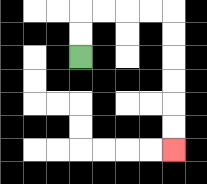{'start': '[3, 2]', 'end': '[7, 6]', 'path_directions': 'U,U,R,R,R,R,D,D,D,D,D,D', 'path_coordinates': '[[3, 2], [3, 1], [3, 0], [4, 0], [5, 0], [6, 0], [7, 0], [7, 1], [7, 2], [7, 3], [7, 4], [7, 5], [7, 6]]'}